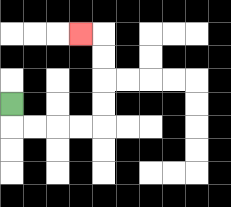{'start': '[0, 4]', 'end': '[3, 1]', 'path_directions': 'D,R,R,R,R,U,U,U,U,L', 'path_coordinates': '[[0, 4], [0, 5], [1, 5], [2, 5], [3, 5], [4, 5], [4, 4], [4, 3], [4, 2], [4, 1], [3, 1]]'}